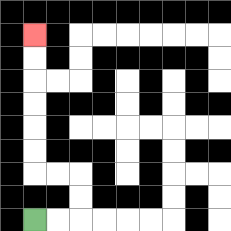{'start': '[1, 9]', 'end': '[1, 1]', 'path_directions': 'R,R,U,U,L,L,U,U,U,U,U,U', 'path_coordinates': '[[1, 9], [2, 9], [3, 9], [3, 8], [3, 7], [2, 7], [1, 7], [1, 6], [1, 5], [1, 4], [1, 3], [1, 2], [1, 1]]'}